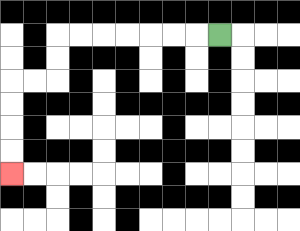{'start': '[9, 1]', 'end': '[0, 7]', 'path_directions': 'L,L,L,L,L,L,L,D,D,L,L,D,D,D,D', 'path_coordinates': '[[9, 1], [8, 1], [7, 1], [6, 1], [5, 1], [4, 1], [3, 1], [2, 1], [2, 2], [2, 3], [1, 3], [0, 3], [0, 4], [0, 5], [0, 6], [0, 7]]'}